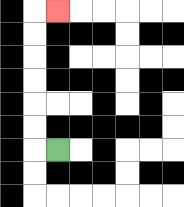{'start': '[2, 6]', 'end': '[2, 0]', 'path_directions': 'L,U,U,U,U,U,U,R', 'path_coordinates': '[[2, 6], [1, 6], [1, 5], [1, 4], [1, 3], [1, 2], [1, 1], [1, 0], [2, 0]]'}